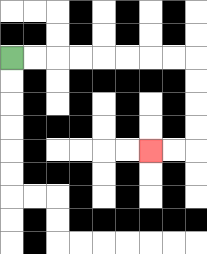{'start': '[0, 2]', 'end': '[6, 6]', 'path_directions': 'R,R,R,R,R,R,R,R,D,D,D,D,L,L', 'path_coordinates': '[[0, 2], [1, 2], [2, 2], [3, 2], [4, 2], [5, 2], [6, 2], [7, 2], [8, 2], [8, 3], [8, 4], [8, 5], [8, 6], [7, 6], [6, 6]]'}